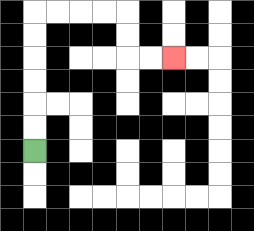{'start': '[1, 6]', 'end': '[7, 2]', 'path_directions': 'U,U,U,U,U,U,R,R,R,R,D,D,R,R', 'path_coordinates': '[[1, 6], [1, 5], [1, 4], [1, 3], [1, 2], [1, 1], [1, 0], [2, 0], [3, 0], [4, 0], [5, 0], [5, 1], [5, 2], [6, 2], [7, 2]]'}